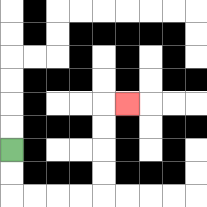{'start': '[0, 6]', 'end': '[5, 4]', 'path_directions': 'D,D,R,R,R,R,U,U,U,U,R', 'path_coordinates': '[[0, 6], [0, 7], [0, 8], [1, 8], [2, 8], [3, 8], [4, 8], [4, 7], [4, 6], [4, 5], [4, 4], [5, 4]]'}